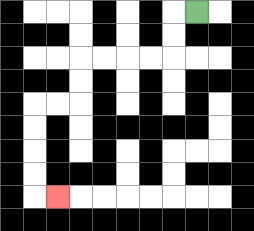{'start': '[8, 0]', 'end': '[2, 8]', 'path_directions': 'L,D,D,L,L,L,L,D,D,L,L,D,D,D,D,R', 'path_coordinates': '[[8, 0], [7, 0], [7, 1], [7, 2], [6, 2], [5, 2], [4, 2], [3, 2], [3, 3], [3, 4], [2, 4], [1, 4], [1, 5], [1, 6], [1, 7], [1, 8], [2, 8]]'}